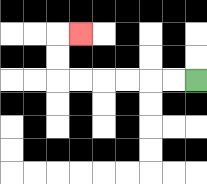{'start': '[8, 3]', 'end': '[3, 1]', 'path_directions': 'L,L,L,L,L,L,U,U,R', 'path_coordinates': '[[8, 3], [7, 3], [6, 3], [5, 3], [4, 3], [3, 3], [2, 3], [2, 2], [2, 1], [3, 1]]'}